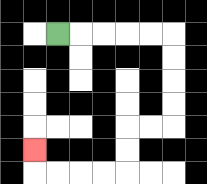{'start': '[2, 1]', 'end': '[1, 6]', 'path_directions': 'R,R,R,R,R,D,D,D,D,L,L,D,D,L,L,L,L,U', 'path_coordinates': '[[2, 1], [3, 1], [4, 1], [5, 1], [6, 1], [7, 1], [7, 2], [7, 3], [7, 4], [7, 5], [6, 5], [5, 5], [5, 6], [5, 7], [4, 7], [3, 7], [2, 7], [1, 7], [1, 6]]'}